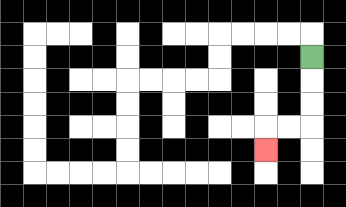{'start': '[13, 2]', 'end': '[11, 6]', 'path_directions': 'D,D,D,L,L,D', 'path_coordinates': '[[13, 2], [13, 3], [13, 4], [13, 5], [12, 5], [11, 5], [11, 6]]'}